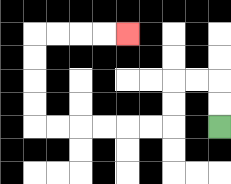{'start': '[9, 5]', 'end': '[5, 1]', 'path_directions': 'U,U,L,L,D,D,L,L,L,L,L,L,U,U,U,U,R,R,R,R', 'path_coordinates': '[[9, 5], [9, 4], [9, 3], [8, 3], [7, 3], [7, 4], [7, 5], [6, 5], [5, 5], [4, 5], [3, 5], [2, 5], [1, 5], [1, 4], [1, 3], [1, 2], [1, 1], [2, 1], [3, 1], [4, 1], [5, 1]]'}